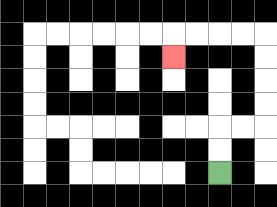{'start': '[9, 7]', 'end': '[7, 2]', 'path_directions': 'U,U,R,R,U,U,U,U,L,L,L,L,D', 'path_coordinates': '[[9, 7], [9, 6], [9, 5], [10, 5], [11, 5], [11, 4], [11, 3], [11, 2], [11, 1], [10, 1], [9, 1], [8, 1], [7, 1], [7, 2]]'}